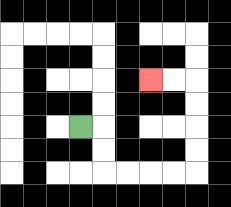{'start': '[3, 5]', 'end': '[6, 3]', 'path_directions': 'R,D,D,R,R,R,R,U,U,U,U,L,L', 'path_coordinates': '[[3, 5], [4, 5], [4, 6], [4, 7], [5, 7], [6, 7], [7, 7], [8, 7], [8, 6], [8, 5], [8, 4], [8, 3], [7, 3], [6, 3]]'}